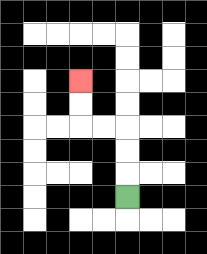{'start': '[5, 8]', 'end': '[3, 3]', 'path_directions': 'U,U,U,L,L,U,U', 'path_coordinates': '[[5, 8], [5, 7], [5, 6], [5, 5], [4, 5], [3, 5], [3, 4], [3, 3]]'}